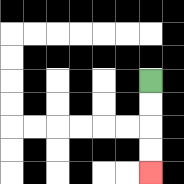{'start': '[6, 3]', 'end': '[6, 7]', 'path_directions': 'D,D,D,D', 'path_coordinates': '[[6, 3], [6, 4], [6, 5], [6, 6], [6, 7]]'}